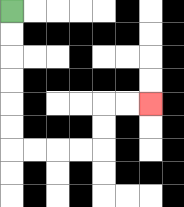{'start': '[0, 0]', 'end': '[6, 4]', 'path_directions': 'D,D,D,D,D,D,R,R,R,R,U,U,R,R', 'path_coordinates': '[[0, 0], [0, 1], [0, 2], [0, 3], [0, 4], [0, 5], [0, 6], [1, 6], [2, 6], [3, 6], [4, 6], [4, 5], [4, 4], [5, 4], [6, 4]]'}